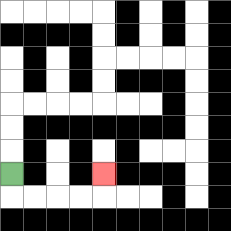{'start': '[0, 7]', 'end': '[4, 7]', 'path_directions': 'D,R,R,R,R,U', 'path_coordinates': '[[0, 7], [0, 8], [1, 8], [2, 8], [3, 8], [4, 8], [4, 7]]'}